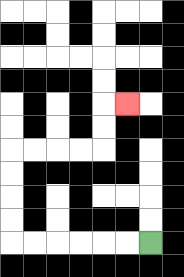{'start': '[6, 10]', 'end': '[5, 4]', 'path_directions': 'L,L,L,L,L,L,U,U,U,U,R,R,R,R,U,U,R', 'path_coordinates': '[[6, 10], [5, 10], [4, 10], [3, 10], [2, 10], [1, 10], [0, 10], [0, 9], [0, 8], [0, 7], [0, 6], [1, 6], [2, 6], [3, 6], [4, 6], [4, 5], [4, 4], [5, 4]]'}